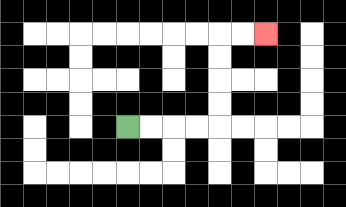{'start': '[5, 5]', 'end': '[11, 1]', 'path_directions': 'R,R,R,R,U,U,U,U,R,R', 'path_coordinates': '[[5, 5], [6, 5], [7, 5], [8, 5], [9, 5], [9, 4], [9, 3], [9, 2], [9, 1], [10, 1], [11, 1]]'}